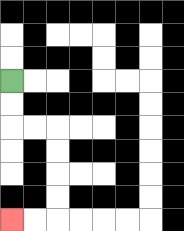{'start': '[0, 3]', 'end': '[0, 9]', 'path_directions': 'D,D,R,R,D,D,D,D,L,L', 'path_coordinates': '[[0, 3], [0, 4], [0, 5], [1, 5], [2, 5], [2, 6], [2, 7], [2, 8], [2, 9], [1, 9], [0, 9]]'}